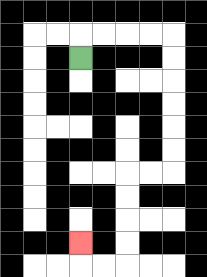{'start': '[3, 2]', 'end': '[3, 10]', 'path_directions': 'U,R,R,R,R,D,D,D,D,D,D,L,L,D,D,D,D,L,L,U', 'path_coordinates': '[[3, 2], [3, 1], [4, 1], [5, 1], [6, 1], [7, 1], [7, 2], [7, 3], [7, 4], [7, 5], [7, 6], [7, 7], [6, 7], [5, 7], [5, 8], [5, 9], [5, 10], [5, 11], [4, 11], [3, 11], [3, 10]]'}